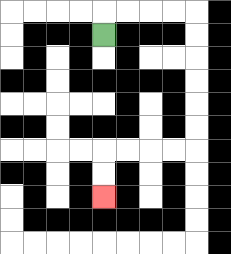{'start': '[4, 1]', 'end': '[4, 8]', 'path_directions': 'U,R,R,R,R,D,D,D,D,D,D,L,L,L,L,D,D', 'path_coordinates': '[[4, 1], [4, 0], [5, 0], [6, 0], [7, 0], [8, 0], [8, 1], [8, 2], [8, 3], [8, 4], [8, 5], [8, 6], [7, 6], [6, 6], [5, 6], [4, 6], [4, 7], [4, 8]]'}